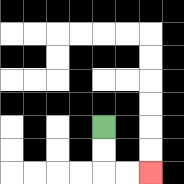{'start': '[4, 5]', 'end': '[6, 7]', 'path_directions': 'D,D,R,R', 'path_coordinates': '[[4, 5], [4, 6], [4, 7], [5, 7], [6, 7]]'}